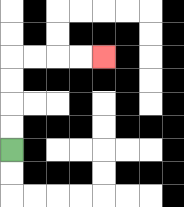{'start': '[0, 6]', 'end': '[4, 2]', 'path_directions': 'U,U,U,U,R,R,R,R', 'path_coordinates': '[[0, 6], [0, 5], [0, 4], [0, 3], [0, 2], [1, 2], [2, 2], [3, 2], [4, 2]]'}